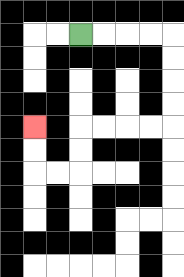{'start': '[3, 1]', 'end': '[1, 5]', 'path_directions': 'R,R,R,R,D,D,D,D,L,L,L,L,D,D,L,L,U,U', 'path_coordinates': '[[3, 1], [4, 1], [5, 1], [6, 1], [7, 1], [7, 2], [7, 3], [7, 4], [7, 5], [6, 5], [5, 5], [4, 5], [3, 5], [3, 6], [3, 7], [2, 7], [1, 7], [1, 6], [1, 5]]'}